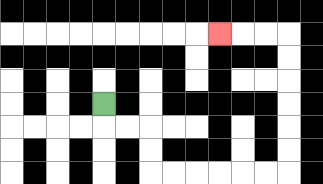{'start': '[4, 4]', 'end': '[9, 1]', 'path_directions': 'D,R,R,D,D,R,R,R,R,R,R,U,U,U,U,U,U,L,L,L', 'path_coordinates': '[[4, 4], [4, 5], [5, 5], [6, 5], [6, 6], [6, 7], [7, 7], [8, 7], [9, 7], [10, 7], [11, 7], [12, 7], [12, 6], [12, 5], [12, 4], [12, 3], [12, 2], [12, 1], [11, 1], [10, 1], [9, 1]]'}